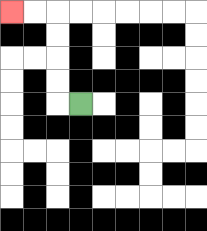{'start': '[3, 4]', 'end': '[0, 0]', 'path_directions': 'L,U,U,U,U,L,L', 'path_coordinates': '[[3, 4], [2, 4], [2, 3], [2, 2], [2, 1], [2, 0], [1, 0], [0, 0]]'}